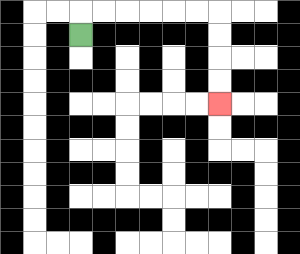{'start': '[3, 1]', 'end': '[9, 4]', 'path_directions': 'U,R,R,R,R,R,R,D,D,D,D', 'path_coordinates': '[[3, 1], [3, 0], [4, 0], [5, 0], [6, 0], [7, 0], [8, 0], [9, 0], [9, 1], [9, 2], [9, 3], [9, 4]]'}